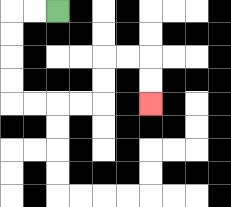{'start': '[2, 0]', 'end': '[6, 4]', 'path_directions': 'L,L,D,D,D,D,R,R,R,R,U,U,R,R,D,D', 'path_coordinates': '[[2, 0], [1, 0], [0, 0], [0, 1], [0, 2], [0, 3], [0, 4], [1, 4], [2, 4], [3, 4], [4, 4], [4, 3], [4, 2], [5, 2], [6, 2], [6, 3], [6, 4]]'}